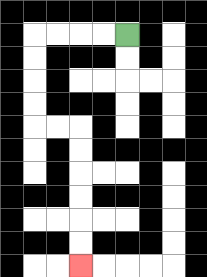{'start': '[5, 1]', 'end': '[3, 11]', 'path_directions': 'L,L,L,L,D,D,D,D,R,R,D,D,D,D,D,D', 'path_coordinates': '[[5, 1], [4, 1], [3, 1], [2, 1], [1, 1], [1, 2], [1, 3], [1, 4], [1, 5], [2, 5], [3, 5], [3, 6], [3, 7], [3, 8], [3, 9], [3, 10], [3, 11]]'}